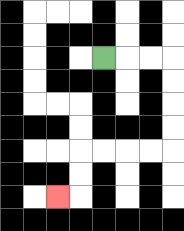{'start': '[4, 2]', 'end': '[2, 8]', 'path_directions': 'R,R,R,D,D,D,D,L,L,L,L,D,D,L', 'path_coordinates': '[[4, 2], [5, 2], [6, 2], [7, 2], [7, 3], [7, 4], [7, 5], [7, 6], [6, 6], [5, 6], [4, 6], [3, 6], [3, 7], [3, 8], [2, 8]]'}